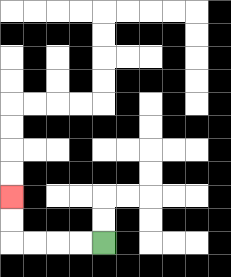{'start': '[4, 10]', 'end': '[0, 8]', 'path_directions': 'L,L,L,L,U,U', 'path_coordinates': '[[4, 10], [3, 10], [2, 10], [1, 10], [0, 10], [0, 9], [0, 8]]'}